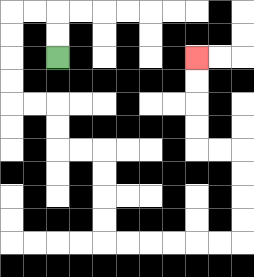{'start': '[2, 2]', 'end': '[8, 2]', 'path_directions': 'U,U,L,L,D,D,D,D,R,R,D,D,R,R,D,D,D,D,R,R,R,R,R,R,U,U,U,U,L,L,U,U,U,U', 'path_coordinates': '[[2, 2], [2, 1], [2, 0], [1, 0], [0, 0], [0, 1], [0, 2], [0, 3], [0, 4], [1, 4], [2, 4], [2, 5], [2, 6], [3, 6], [4, 6], [4, 7], [4, 8], [4, 9], [4, 10], [5, 10], [6, 10], [7, 10], [8, 10], [9, 10], [10, 10], [10, 9], [10, 8], [10, 7], [10, 6], [9, 6], [8, 6], [8, 5], [8, 4], [8, 3], [8, 2]]'}